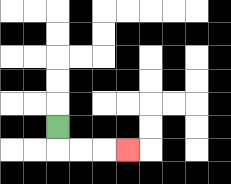{'start': '[2, 5]', 'end': '[5, 6]', 'path_directions': 'D,R,R,R', 'path_coordinates': '[[2, 5], [2, 6], [3, 6], [4, 6], [5, 6]]'}